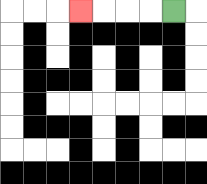{'start': '[7, 0]', 'end': '[3, 0]', 'path_directions': 'L,L,L,L', 'path_coordinates': '[[7, 0], [6, 0], [5, 0], [4, 0], [3, 0]]'}